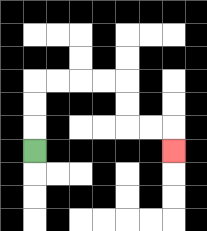{'start': '[1, 6]', 'end': '[7, 6]', 'path_directions': 'U,U,U,R,R,R,R,D,D,R,R,D', 'path_coordinates': '[[1, 6], [1, 5], [1, 4], [1, 3], [2, 3], [3, 3], [4, 3], [5, 3], [5, 4], [5, 5], [6, 5], [7, 5], [7, 6]]'}